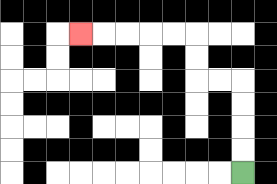{'start': '[10, 7]', 'end': '[3, 1]', 'path_directions': 'U,U,U,U,L,L,U,U,L,L,L,L,L', 'path_coordinates': '[[10, 7], [10, 6], [10, 5], [10, 4], [10, 3], [9, 3], [8, 3], [8, 2], [8, 1], [7, 1], [6, 1], [5, 1], [4, 1], [3, 1]]'}